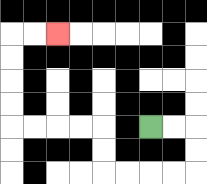{'start': '[6, 5]', 'end': '[2, 1]', 'path_directions': 'R,R,D,D,L,L,L,L,U,U,L,L,L,L,U,U,U,U,R,R', 'path_coordinates': '[[6, 5], [7, 5], [8, 5], [8, 6], [8, 7], [7, 7], [6, 7], [5, 7], [4, 7], [4, 6], [4, 5], [3, 5], [2, 5], [1, 5], [0, 5], [0, 4], [0, 3], [0, 2], [0, 1], [1, 1], [2, 1]]'}